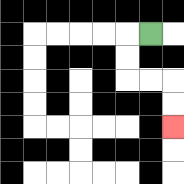{'start': '[6, 1]', 'end': '[7, 5]', 'path_directions': 'L,D,D,R,R,D,D', 'path_coordinates': '[[6, 1], [5, 1], [5, 2], [5, 3], [6, 3], [7, 3], [7, 4], [7, 5]]'}